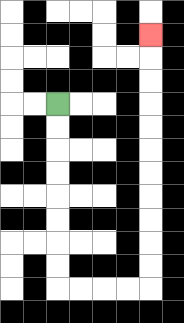{'start': '[2, 4]', 'end': '[6, 1]', 'path_directions': 'D,D,D,D,D,D,D,D,R,R,R,R,U,U,U,U,U,U,U,U,U,U,U', 'path_coordinates': '[[2, 4], [2, 5], [2, 6], [2, 7], [2, 8], [2, 9], [2, 10], [2, 11], [2, 12], [3, 12], [4, 12], [5, 12], [6, 12], [6, 11], [6, 10], [6, 9], [6, 8], [6, 7], [6, 6], [6, 5], [6, 4], [6, 3], [6, 2], [6, 1]]'}